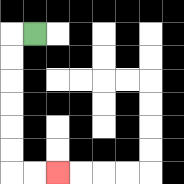{'start': '[1, 1]', 'end': '[2, 7]', 'path_directions': 'L,D,D,D,D,D,D,R,R', 'path_coordinates': '[[1, 1], [0, 1], [0, 2], [0, 3], [0, 4], [0, 5], [0, 6], [0, 7], [1, 7], [2, 7]]'}